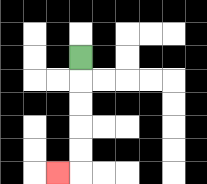{'start': '[3, 2]', 'end': '[2, 7]', 'path_directions': 'D,D,D,D,D,L', 'path_coordinates': '[[3, 2], [3, 3], [3, 4], [3, 5], [3, 6], [3, 7], [2, 7]]'}